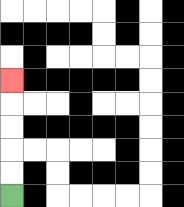{'start': '[0, 8]', 'end': '[0, 3]', 'path_directions': 'U,U,U,U,U', 'path_coordinates': '[[0, 8], [0, 7], [0, 6], [0, 5], [0, 4], [0, 3]]'}